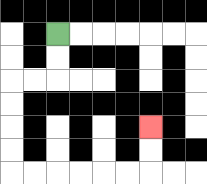{'start': '[2, 1]', 'end': '[6, 5]', 'path_directions': 'D,D,L,L,D,D,D,D,R,R,R,R,R,R,U,U', 'path_coordinates': '[[2, 1], [2, 2], [2, 3], [1, 3], [0, 3], [0, 4], [0, 5], [0, 6], [0, 7], [1, 7], [2, 7], [3, 7], [4, 7], [5, 7], [6, 7], [6, 6], [6, 5]]'}